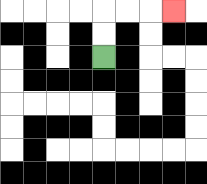{'start': '[4, 2]', 'end': '[7, 0]', 'path_directions': 'U,U,R,R,R', 'path_coordinates': '[[4, 2], [4, 1], [4, 0], [5, 0], [6, 0], [7, 0]]'}